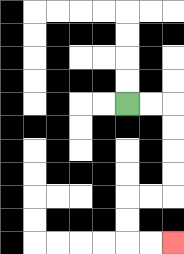{'start': '[5, 4]', 'end': '[7, 10]', 'path_directions': 'R,R,D,D,D,D,L,L,D,D,R,R', 'path_coordinates': '[[5, 4], [6, 4], [7, 4], [7, 5], [7, 6], [7, 7], [7, 8], [6, 8], [5, 8], [5, 9], [5, 10], [6, 10], [7, 10]]'}